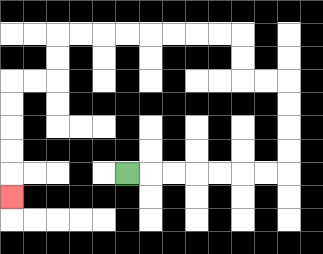{'start': '[5, 7]', 'end': '[0, 8]', 'path_directions': 'R,R,R,R,R,R,R,U,U,U,U,L,L,U,U,L,L,L,L,L,L,L,L,D,D,L,L,D,D,D,D,D', 'path_coordinates': '[[5, 7], [6, 7], [7, 7], [8, 7], [9, 7], [10, 7], [11, 7], [12, 7], [12, 6], [12, 5], [12, 4], [12, 3], [11, 3], [10, 3], [10, 2], [10, 1], [9, 1], [8, 1], [7, 1], [6, 1], [5, 1], [4, 1], [3, 1], [2, 1], [2, 2], [2, 3], [1, 3], [0, 3], [0, 4], [0, 5], [0, 6], [0, 7], [0, 8]]'}